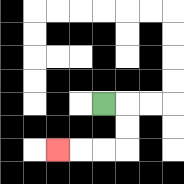{'start': '[4, 4]', 'end': '[2, 6]', 'path_directions': 'R,D,D,L,L,L', 'path_coordinates': '[[4, 4], [5, 4], [5, 5], [5, 6], [4, 6], [3, 6], [2, 6]]'}